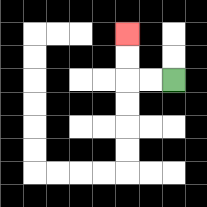{'start': '[7, 3]', 'end': '[5, 1]', 'path_directions': 'L,L,U,U', 'path_coordinates': '[[7, 3], [6, 3], [5, 3], [5, 2], [5, 1]]'}